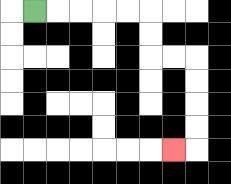{'start': '[1, 0]', 'end': '[7, 6]', 'path_directions': 'R,R,R,R,R,D,D,R,R,D,D,D,D,L', 'path_coordinates': '[[1, 0], [2, 0], [3, 0], [4, 0], [5, 0], [6, 0], [6, 1], [6, 2], [7, 2], [8, 2], [8, 3], [8, 4], [8, 5], [8, 6], [7, 6]]'}